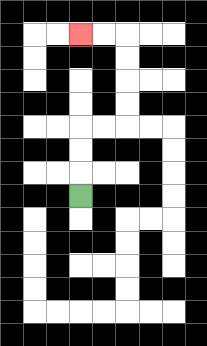{'start': '[3, 8]', 'end': '[3, 1]', 'path_directions': 'U,U,U,R,R,U,U,U,U,L,L', 'path_coordinates': '[[3, 8], [3, 7], [3, 6], [3, 5], [4, 5], [5, 5], [5, 4], [5, 3], [5, 2], [5, 1], [4, 1], [3, 1]]'}